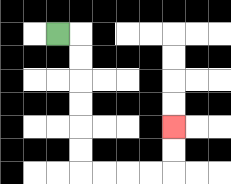{'start': '[2, 1]', 'end': '[7, 5]', 'path_directions': 'R,D,D,D,D,D,D,R,R,R,R,U,U', 'path_coordinates': '[[2, 1], [3, 1], [3, 2], [3, 3], [3, 4], [3, 5], [3, 6], [3, 7], [4, 7], [5, 7], [6, 7], [7, 7], [7, 6], [7, 5]]'}